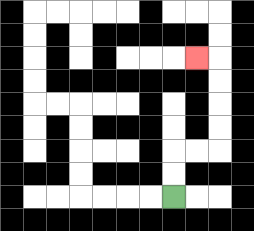{'start': '[7, 8]', 'end': '[8, 2]', 'path_directions': 'U,U,R,R,U,U,U,U,L', 'path_coordinates': '[[7, 8], [7, 7], [7, 6], [8, 6], [9, 6], [9, 5], [9, 4], [9, 3], [9, 2], [8, 2]]'}